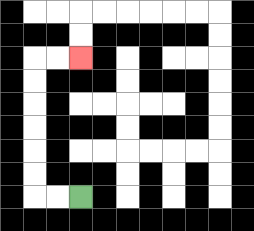{'start': '[3, 8]', 'end': '[3, 2]', 'path_directions': 'L,L,U,U,U,U,U,U,R,R', 'path_coordinates': '[[3, 8], [2, 8], [1, 8], [1, 7], [1, 6], [1, 5], [1, 4], [1, 3], [1, 2], [2, 2], [3, 2]]'}